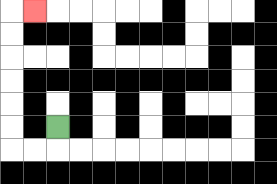{'start': '[2, 5]', 'end': '[1, 0]', 'path_directions': 'D,L,L,U,U,U,U,U,U,R', 'path_coordinates': '[[2, 5], [2, 6], [1, 6], [0, 6], [0, 5], [0, 4], [0, 3], [0, 2], [0, 1], [0, 0], [1, 0]]'}